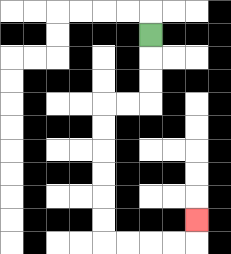{'start': '[6, 1]', 'end': '[8, 9]', 'path_directions': 'D,D,D,L,L,D,D,D,D,D,D,R,R,R,R,U', 'path_coordinates': '[[6, 1], [6, 2], [6, 3], [6, 4], [5, 4], [4, 4], [4, 5], [4, 6], [4, 7], [4, 8], [4, 9], [4, 10], [5, 10], [6, 10], [7, 10], [8, 10], [8, 9]]'}